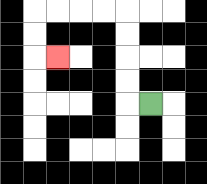{'start': '[6, 4]', 'end': '[2, 2]', 'path_directions': 'L,U,U,U,U,L,L,L,L,D,D,R', 'path_coordinates': '[[6, 4], [5, 4], [5, 3], [5, 2], [5, 1], [5, 0], [4, 0], [3, 0], [2, 0], [1, 0], [1, 1], [1, 2], [2, 2]]'}